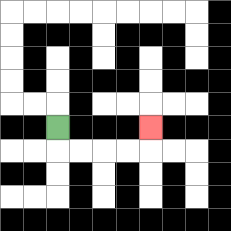{'start': '[2, 5]', 'end': '[6, 5]', 'path_directions': 'D,R,R,R,R,U', 'path_coordinates': '[[2, 5], [2, 6], [3, 6], [4, 6], [5, 6], [6, 6], [6, 5]]'}